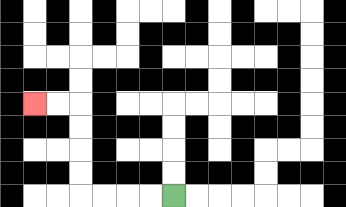{'start': '[7, 8]', 'end': '[1, 4]', 'path_directions': 'L,L,L,L,U,U,U,U,L,L', 'path_coordinates': '[[7, 8], [6, 8], [5, 8], [4, 8], [3, 8], [3, 7], [3, 6], [3, 5], [3, 4], [2, 4], [1, 4]]'}